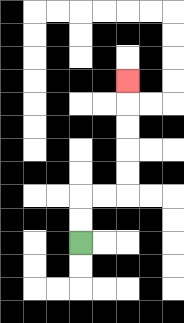{'start': '[3, 10]', 'end': '[5, 3]', 'path_directions': 'U,U,R,R,U,U,U,U,U', 'path_coordinates': '[[3, 10], [3, 9], [3, 8], [4, 8], [5, 8], [5, 7], [5, 6], [5, 5], [5, 4], [5, 3]]'}